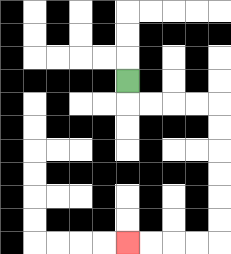{'start': '[5, 3]', 'end': '[5, 10]', 'path_directions': 'D,R,R,R,R,D,D,D,D,D,D,L,L,L,L', 'path_coordinates': '[[5, 3], [5, 4], [6, 4], [7, 4], [8, 4], [9, 4], [9, 5], [9, 6], [9, 7], [9, 8], [9, 9], [9, 10], [8, 10], [7, 10], [6, 10], [5, 10]]'}